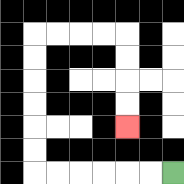{'start': '[7, 7]', 'end': '[5, 5]', 'path_directions': 'L,L,L,L,L,L,U,U,U,U,U,U,R,R,R,R,D,D,D,D', 'path_coordinates': '[[7, 7], [6, 7], [5, 7], [4, 7], [3, 7], [2, 7], [1, 7], [1, 6], [1, 5], [1, 4], [1, 3], [1, 2], [1, 1], [2, 1], [3, 1], [4, 1], [5, 1], [5, 2], [5, 3], [5, 4], [5, 5]]'}